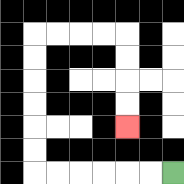{'start': '[7, 7]', 'end': '[5, 5]', 'path_directions': 'L,L,L,L,L,L,U,U,U,U,U,U,R,R,R,R,D,D,D,D', 'path_coordinates': '[[7, 7], [6, 7], [5, 7], [4, 7], [3, 7], [2, 7], [1, 7], [1, 6], [1, 5], [1, 4], [1, 3], [1, 2], [1, 1], [2, 1], [3, 1], [4, 1], [5, 1], [5, 2], [5, 3], [5, 4], [5, 5]]'}